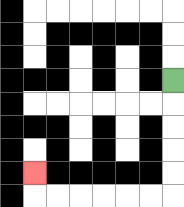{'start': '[7, 3]', 'end': '[1, 7]', 'path_directions': 'D,D,D,D,D,L,L,L,L,L,L,U', 'path_coordinates': '[[7, 3], [7, 4], [7, 5], [7, 6], [7, 7], [7, 8], [6, 8], [5, 8], [4, 8], [3, 8], [2, 8], [1, 8], [1, 7]]'}